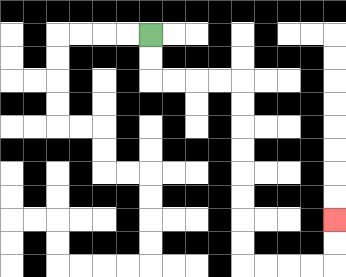{'start': '[6, 1]', 'end': '[14, 9]', 'path_directions': 'D,D,R,R,R,R,D,D,D,D,D,D,D,D,R,R,R,R,U,U', 'path_coordinates': '[[6, 1], [6, 2], [6, 3], [7, 3], [8, 3], [9, 3], [10, 3], [10, 4], [10, 5], [10, 6], [10, 7], [10, 8], [10, 9], [10, 10], [10, 11], [11, 11], [12, 11], [13, 11], [14, 11], [14, 10], [14, 9]]'}